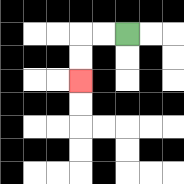{'start': '[5, 1]', 'end': '[3, 3]', 'path_directions': 'L,L,D,D', 'path_coordinates': '[[5, 1], [4, 1], [3, 1], [3, 2], [3, 3]]'}